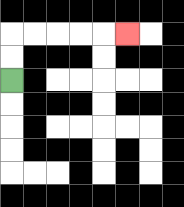{'start': '[0, 3]', 'end': '[5, 1]', 'path_directions': 'U,U,R,R,R,R,R', 'path_coordinates': '[[0, 3], [0, 2], [0, 1], [1, 1], [2, 1], [3, 1], [4, 1], [5, 1]]'}